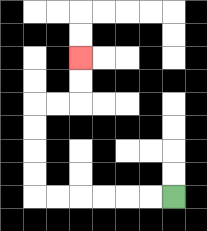{'start': '[7, 8]', 'end': '[3, 2]', 'path_directions': 'L,L,L,L,L,L,U,U,U,U,R,R,U,U', 'path_coordinates': '[[7, 8], [6, 8], [5, 8], [4, 8], [3, 8], [2, 8], [1, 8], [1, 7], [1, 6], [1, 5], [1, 4], [2, 4], [3, 4], [3, 3], [3, 2]]'}